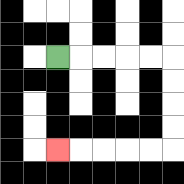{'start': '[2, 2]', 'end': '[2, 6]', 'path_directions': 'R,R,R,R,R,D,D,D,D,L,L,L,L,L', 'path_coordinates': '[[2, 2], [3, 2], [4, 2], [5, 2], [6, 2], [7, 2], [7, 3], [7, 4], [7, 5], [7, 6], [6, 6], [5, 6], [4, 6], [3, 6], [2, 6]]'}